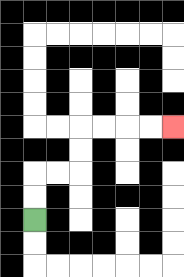{'start': '[1, 9]', 'end': '[7, 5]', 'path_directions': 'U,U,R,R,U,U,R,R,R,R', 'path_coordinates': '[[1, 9], [1, 8], [1, 7], [2, 7], [3, 7], [3, 6], [3, 5], [4, 5], [5, 5], [6, 5], [7, 5]]'}